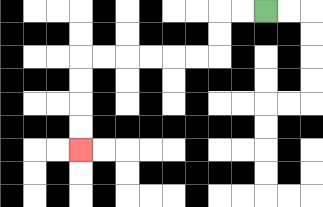{'start': '[11, 0]', 'end': '[3, 6]', 'path_directions': 'L,L,D,D,L,L,L,L,L,L,D,D,D,D', 'path_coordinates': '[[11, 0], [10, 0], [9, 0], [9, 1], [9, 2], [8, 2], [7, 2], [6, 2], [5, 2], [4, 2], [3, 2], [3, 3], [3, 4], [3, 5], [3, 6]]'}